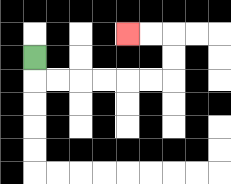{'start': '[1, 2]', 'end': '[5, 1]', 'path_directions': 'D,R,R,R,R,R,R,U,U,L,L', 'path_coordinates': '[[1, 2], [1, 3], [2, 3], [3, 3], [4, 3], [5, 3], [6, 3], [7, 3], [7, 2], [7, 1], [6, 1], [5, 1]]'}